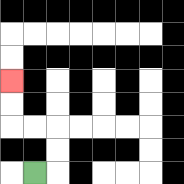{'start': '[1, 7]', 'end': '[0, 3]', 'path_directions': 'R,U,U,L,L,U,U', 'path_coordinates': '[[1, 7], [2, 7], [2, 6], [2, 5], [1, 5], [0, 5], [0, 4], [0, 3]]'}